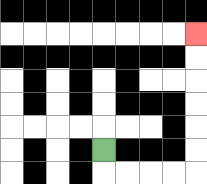{'start': '[4, 6]', 'end': '[8, 1]', 'path_directions': 'D,R,R,R,R,U,U,U,U,U,U', 'path_coordinates': '[[4, 6], [4, 7], [5, 7], [6, 7], [7, 7], [8, 7], [8, 6], [8, 5], [8, 4], [8, 3], [8, 2], [8, 1]]'}